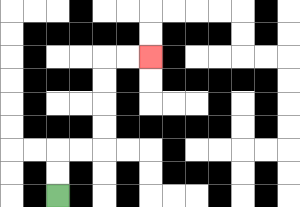{'start': '[2, 8]', 'end': '[6, 2]', 'path_directions': 'U,U,R,R,U,U,U,U,R,R', 'path_coordinates': '[[2, 8], [2, 7], [2, 6], [3, 6], [4, 6], [4, 5], [4, 4], [4, 3], [4, 2], [5, 2], [6, 2]]'}